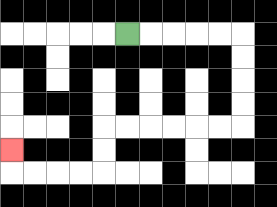{'start': '[5, 1]', 'end': '[0, 6]', 'path_directions': 'R,R,R,R,R,D,D,D,D,L,L,L,L,L,L,D,D,L,L,L,L,U', 'path_coordinates': '[[5, 1], [6, 1], [7, 1], [8, 1], [9, 1], [10, 1], [10, 2], [10, 3], [10, 4], [10, 5], [9, 5], [8, 5], [7, 5], [6, 5], [5, 5], [4, 5], [4, 6], [4, 7], [3, 7], [2, 7], [1, 7], [0, 7], [0, 6]]'}